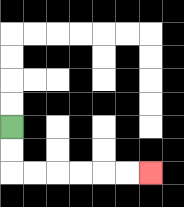{'start': '[0, 5]', 'end': '[6, 7]', 'path_directions': 'D,D,R,R,R,R,R,R', 'path_coordinates': '[[0, 5], [0, 6], [0, 7], [1, 7], [2, 7], [3, 7], [4, 7], [5, 7], [6, 7]]'}